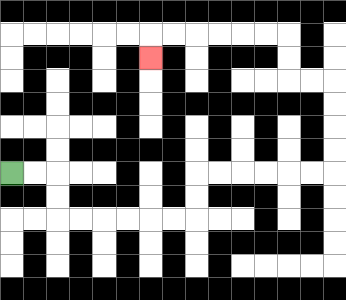{'start': '[0, 7]', 'end': '[6, 2]', 'path_directions': 'R,R,D,D,R,R,R,R,R,R,U,U,R,R,R,R,R,R,U,U,U,U,L,L,U,U,L,L,L,L,L,L,D', 'path_coordinates': '[[0, 7], [1, 7], [2, 7], [2, 8], [2, 9], [3, 9], [4, 9], [5, 9], [6, 9], [7, 9], [8, 9], [8, 8], [8, 7], [9, 7], [10, 7], [11, 7], [12, 7], [13, 7], [14, 7], [14, 6], [14, 5], [14, 4], [14, 3], [13, 3], [12, 3], [12, 2], [12, 1], [11, 1], [10, 1], [9, 1], [8, 1], [7, 1], [6, 1], [6, 2]]'}